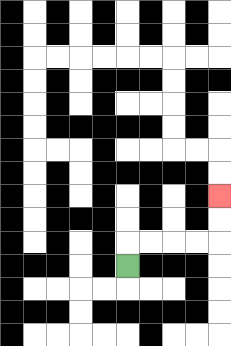{'start': '[5, 11]', 'end': '[9, 8]', 'path_directions': 'U,R,R,R,R,U,U', 'path_coordinates': '[[5, 11], [5, 10], [6, 10], [7, 10], [8, 10], [9, 10], [9, 9], [9, 8]]'}